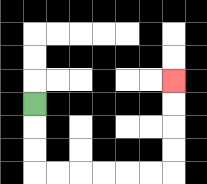{'start': '[1, 4]', 'end': '[7, 3]', 'path_directions': 'D,D,D,R,R,R,R,R,R,U,U,U,U', 'path_coordinates': '[[1, 4], [1, 5], [1, 6], [1, 7], [2, 7], [3, 7], [4, 7], [5, 7], [6, 7], [7, 7], [7, 6], [7, 5], [7, 4], [7, 3]]'}